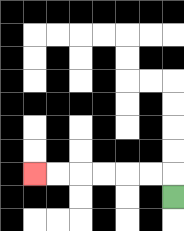{'start': '[7, 8]', 'end': '[1, 7]', 'path_directions': 'U,L,L,L,L,L,L', 'path_coordinates': '[[7, 8], [7, 7], [6, 7], [5, 7], [4, 7], [3, 7], [2, 7], [1, 7]]'}